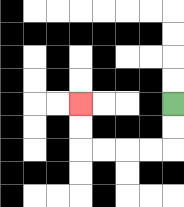{'start': '[7, 4]', 'end': '[3, 4]', 'path_directions': 'D,D,L,L,L,L,U,U', 'path_coordinates': '[[7, 4], [7, 5], [7, 6], [6, 6], [5, 6], [4, 6], [3, 6], [3, 5], [3, 4]]'}